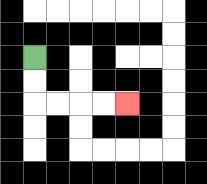{'start': '[1, 2]', 'end': '[5, 4]', 'path_directions': 'D,D,R,R,R,R', 'path_coordinates': '[[1, 2], [1, 3], [1, 4], [2, 4], [3, 4], [4, 4], [5, 4]]'}